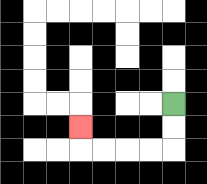{'start': '[7, 4]', 'end': '[3, 5]', 'path_directions': 'D,D,L,L,L,L,U', 'path_coordinates': '[[7, 4], [7, 5], [7, 6], [6, 6], [5, 6], [4, 6], [3, 6], [3, 5]]'}